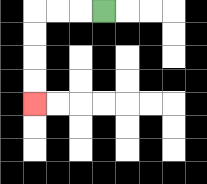{'start': '[4, 0]', 'end': '[1, 4]', 'path_directions': 'L,L,L,D,D,D,D', 'path_coordinates': '[[4, 0], [3, 0], [2, 0], [1, 0], [1, 1], [1, 2], [1, 3], [1, 4]]'}